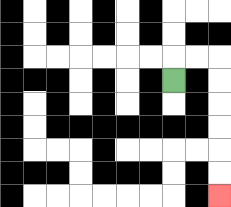{'start': '[7, 3]', 'end': '[9, 8]', 'path_directions': 'U,R,R,D,D,D,D,D,D', 'path_coordinates': '[[7, 3], [7, 2], [8, 2], [9, 2], [9, 3], [9, 4], [9, 5], [9, 6], [9, 7], [9, 8]]'}